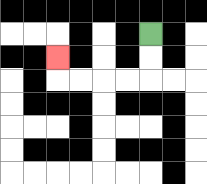{'start': '[6, 1]', 'end': '[2, 2]', 'path_directions': 'D,D,L,L,L,L,U', 'path_coordinates': '[[6, 1], [6, 2], [6, 3], [5, 3], [4, 3], [3, 3], [2, 3], [2, 2]]'}